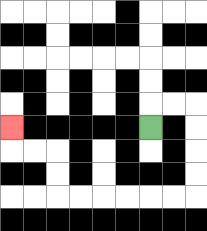{'start': '[6, 5]', 'end': '[0, 5]', 'path_directions': 'U,R,R,D,D,D,D,L,L,L,L,L,L,U,U,L,L,U', 'path_coordinates': '[[6, 5], [6, 4], [7, 4], [8, 4], [8, 5], [8, 6], [8, 7], [8, 8], [7, 8], [6, 8], [5, 8], [4, 8], [3, 8], [2, 8], [2, 7], [2, 6], [1, 6], [0, 6], [0, 5]]'}